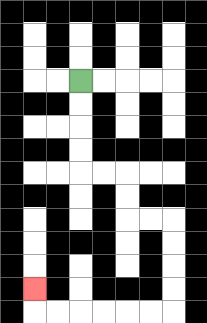{'start': '[3, 3]', 'end': '[1, 12]', 'path_directions': 'D,D,D,D,R,R,D,D,R,R,D,D,D,D,L,L,L,L,L,L,U', 'path_coordinates': '[[3, 3], [3, 4], [3, 5], [3, 6], [3, 7], [4, 7], [5, 7], [5, 8], [5, 9], [6, 9], [7, 9], [7, 10], [7, 11], [7, 12], [7, 13], [6, 13], [5, 13], [4, 13], [3, 13], [2, 13], [1, 13], [1, 12]]'}